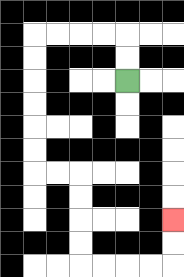{'start': '[5, 3]', 'end': '[7, 9]', 'path_directions': 'U,U,L,L,L,L,D,D,D,D,D,D,R,R,D,D,D,D,R,R,R,R,U,U', 'path_coordinates': '[[5, 3], [5, 2], [5, 1], [4, 1], [3, 1], [2, 1], [1, 1], [1, 2], [1, 3], [1, 4], [1, 5], [1, 6], [1, 7], [2, 7], [3, 7], [3, 8], [3, 9], [3, 10], [3, 11], [4, 11], [5, 11], [6, 11], [7, 11], [7, 10], [7, 9]]'}